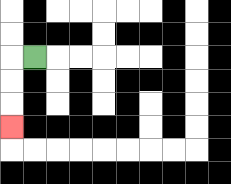{'start': '[1, 2]', 'end': '[0, 5]', 'path_directions': 'L,D,D,D', 'path_coordinates': '[[1, 2], [0, 2], [0, 3], [0, 4], [0, 5]]'}